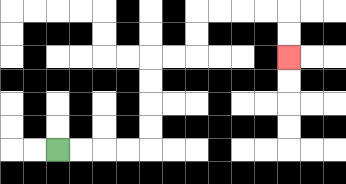{'start': '[2, 6]', 'end': '[12, 2]', 'path_directions': 'R,R,R,R,U,U,U,U,R,R,U,U,R,R,R,R,D,D', 'path_coordinates': '[[2, 6], [3, 6], [4, 6], [5, 6], [6, 6], [6, 5], [6, 4], [6, 3], [6, 2], [7, 2], [8, 2], [8, 1], [8, 0], [9, 0], [10, 0], [11, 0], [12, 0], [12, 1], [12, 2]]'}